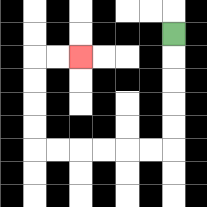{'start': '[7, 1]', 'end': '[3, 2]', 'path_directions': 'D,D,D,D,D,L,L,L,L,L,L,U,U,U,U,R,R', 'path_coordinates': '[[7, 1], [7, 2], [7, 3], [7, 4], [7, 5], [7, 6], [6, 6], [5, 6], [4, 6], [3, 6], [2, 6], [1, 6], [1, 5], [1, 4], [1, 3], [1, 2], [2, 2], [3, 2]]'}